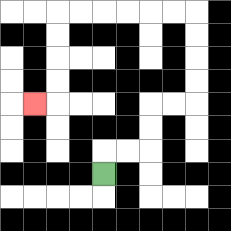{'start': '[4, 7]', 'end': '[1, 4]', 'path_directions': 'U,R,R,U,U,R,R,U,U,U,U,L,L,L,L,L,L,D,D,D,D,L', 'path_coordinates': '[[4, 7], [4, 6], [5, 6], [6, 6], [6, 5], [6, 4], [7, 4], [8, 4], [8, 3], [8, 2], [8, 1], [8, 0], [7, 0], [6, 0], [5, 0], [4, 0], [3, 0], [2, 0], [2, 1], [2, 2], [2, 3], [2, 4], [1, 4]]'}